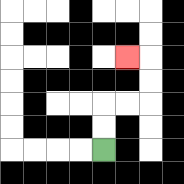{'start': '[4, 6]', 'end': '[5, 2]', 'path_directions': 'U,U,R,R,U,U,L', 'path_coordinates': '[[4, 6], [4, 5], [4, 4], [5, 4], [6, 4], [6, 3], [6, 2], [5, 2]]'}